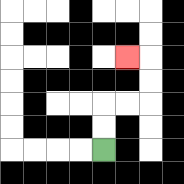{'start': '[4, 6]', 'end': '[5, 2]', 'path_directions': 'U,U,R,R,U,U,L', 'path_coordinates': '[[4, 6], [4, 5], [4, 4], [5, 4], [6, 4], [6, 3], [6, 2], [5, 2]]'}